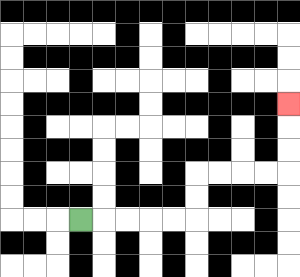{'start': '[3, 9]', 'end': '[12, 4]', 'path_directions': 'R,R,R,R,R,U,U,R,R,R,R,U,U,U', 'path_coordinates': '[[3, 9], [4, 9], [5, 9], [6, 9], [7, 9], [8, 9], [8, 8], [8, 7], [9, 7], [10, 7], [11, 7], [12, 7], [12, 6], [12, 5], [12, 4]]'}